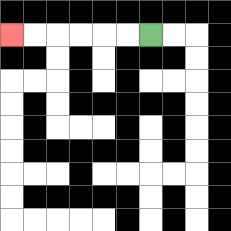{'start': '[6, 1]', 'end': '[0, 1]', 'path_directions': 'L,L,L,L,L,L', 'path_coordinates': '[[6, 1], [5, 1], [4, 1], [3, 1], [2, 1], [1, 1], [0, 1]]'}